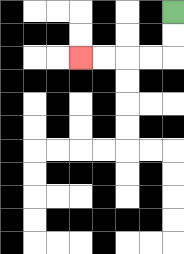{'start': '[7, 0]', 'end': '[3, 2]', 'path_directions': 'D,D,L,L,L,L', 'path_coordinates': '[[7, 0], [7, 1], [7, 2], [6, 2], [5, 2], [4, 2], [3, 2]]'}